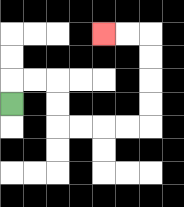{'start': '[0, 4]', 'end': '[4, 1]', 'path_directions': 'U,R,R,D,D,R,R,R,R,U,U,U,U,L,L', 'path_coordinates': '[[0, 4], [0, 3], [1, 3], [2, 3], [2, 4], [2, 5], [3, 5], [4, 5], [5, 5], [6, 5], [6, 4], [6, 3], [6, 2], [6, 1], [5, 1], [4, 1]]'}